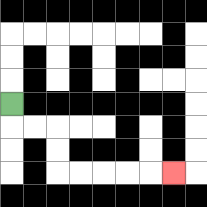{'start': '[0, 4]', 'end': '[7, 7]', 'path_directions': 'D,R,R,D,D,R,R,R,R,R', 'path_coordinates': '[[0, 4], [0, 5], [1, 5], [2, 5], [2, 6], [2, 7], [3, 7], [4, 7], [5, 7], [6, 7], [7, 7]]'}